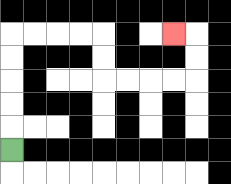{'start': '[0, 6]', 'end': '[7, 1]', 'path_directions': 'U,U,U,U,U,R,R,R,R,D,D,R,R,R,R,U,U,L', 'path_coordinates': '[[0, 6], [0, 5], [0, 4], [0, 3], [0, 2], [0, 1], [1, 1], [2, 1], [3, 1], [4, 1], [4, 2], [4, 3], [5, 3], [6, 3], [7, 3], [8, 3], [8, 2], [8, 1], [7, 1]]'}